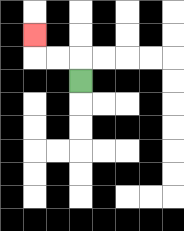{'start': '[3, 3]', 'end': '[1, 1]', 'path_directions': 'U,L,L,U', 'path_coordinates': '[[3, 3], [3, 2], [2, 2], [1, 2], [1, 1]]'}